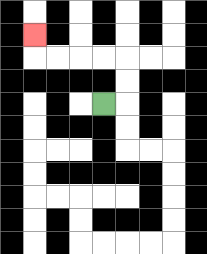{'start': '[4, 4]', 'end': '[1, 1]', 'path_directions': 'R,U,U,L,L,L,L,U', 'path_coordinates': '[[4, 4], [5, 4], [5, 3], [5, 2], [4, 2], [3, 2], [2, 2], [1, 2], [1, 1]]'}